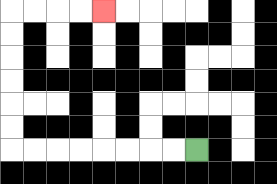{'start': '[8, 6]', 'end': '[4, 0]', 'path_directions': 'L,L,L,L,L,L,L,L,U,U,U,U,U,U,R,R,R,R', 'path_coordinates': '[[8, 6], [7, 6], [6, 6], [5, 6], [4, 6], [3, 6], [2, 6], [1, 6], [0, 6], [0, 5], [0, 4], [0, 3], [0, 2], [0, 1], [0, 0], [1, 0], [2, 0], [3, 0], [4, 0]]'}